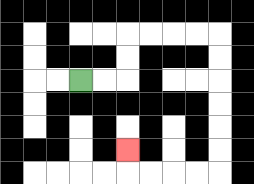{'start': '[3, 3]', 'end': '[5, 6]', 'path_directions': 'R,R,U,U,R,R,R,R,D,D,D,D,D,D,L,L,L,L,U', 'path_coordinates': '[[3, 3], [4, 3], [5, 3], [5, 2], [5, 1], [6, 1], [7, 1], [8, 1], [9, 1], [9, 2], [9, 3], [9, 4], [9, 5], [9, 6], [9, 7], [8, 7], [7, 7], [6, 7], [5, 7], [5, 6]]'}